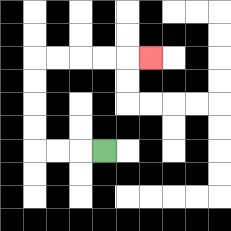{'start': '[4, 6]', 'end': '[6, 2]', 'path_directions': 'L,L,L,U,U,U,U,R,R,R,R,R', 'path_coordinates': '[[4, 6], [3, 6], [2, 6], [1, 6], [1, 5], [1, 4], [1, 3], [1, 2], [2, 2], [3, 2], [4, 2], [5, 2], [6, 2]]'}